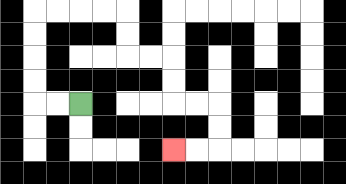{'start': '[3, 4]', 'end': '[7, 6]', 'path_directions': 'L,L,U,U,U,U,R,R,R,R,D,D,R,R,D,D,R,R,D,D,L,L', 'path_coordinates': '[[3, 4], [2, 4], [1, 4], [1, 3], [1, 2], [1, 1], [1, 0], [2, 0], [3, 0], [4, 0], [5, 0], [5, 1], [5, 2], [6, 2], [7, 2], [7, 3], [7, 4], [8, 4], [9, 4], [9, 5], [9, 6], [8, 6], [7, 6]]'}